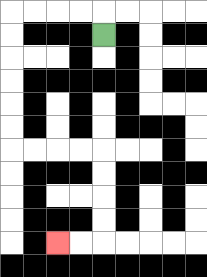{'start': '[4, 1]', 'end': '[2, 10]', 'path_directions': 'U,L,L,L,L,D,D,D,D,D,D,R,R,R,R,D,D,D,D,L,L', 'path_coordinates': '[[4, 1], [4, 0], [3, 0], [2, 0], [1, 0], [0, 0], [0, 1], [0, 2], [0, 3], [0, 4], [0, 5], [0, 6], [1, 6], [2, 6], [3, 6], [4, 6], [4, 7], [4, 8], [4, 9], [4, 10], [3, 10], [2, 10]]'}